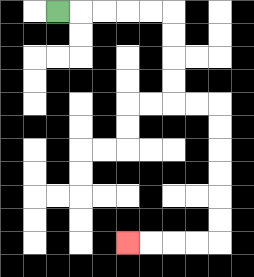{'start': '[2, 0]', 'end': '[5, 10]', 'path_directions': 'R,R,R,R,R,D,D,D,D,R,R,D,D,D,D,D,D,L,L,L,L', 'path_coordinates': '[[2, 0], [3, 0], [4, 0], [5, 0], [6, 0], [7, 0], [7, 1], [7, 2], [7, 3], [7, 4], [8, 4], [9, 4], [9, 5], [9, 6], [9, 7], [9, 8], [9, 9], [9, 10], [8, 10], [7, 10], [6, 10], [5, 10]]'}